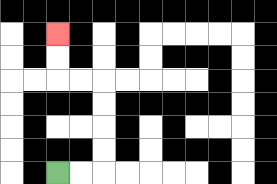{'start': '[2, 7]', 'end': '[2, 1]', 'path_directions': 'R,R,U,U,U,U,L,L,U,U', 'path_coordinates': '[[2, 7], [3, 7], [4, 7], [4, 6], [4, 5], [4, 4], [4, 3], [3, 3], [2, 3], [2, 2], [2, 1]]'}